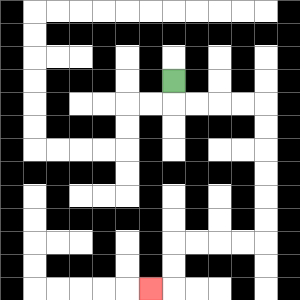{'start': '[7, 3]', 'end': '[6, 12]', 'path_directions': 'D,R,R,R,R,D,D,D,D,D,D,L,L,L,L,D,D,L', 'path_coordinates': '[[7, 3], [7, 4], [8, 4], [9, 4], [10, 4], [11, 4], [11, 5], [11, 6], [11, 7], [11, 8], [11, 9], [11, 10], [10, 10], [9, 10], [8, 10], [7, 10], [7, 11], [7, 12], [6, 12]]'}